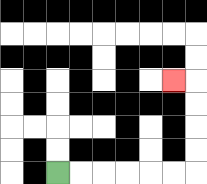{'start': '[2, 7]', 'end': '[7, 3]', 'path_directions': 'R,R,R,R,R,R,U,U,U,U,L', 'path_coordinates': '[[2, 7], [3, 7], [4, 7], [5, 7], [6, 7], [7, 7], [8, 7], [8, 6], [8, 5], [8, 4], [8, 3], [7, 3]]'}